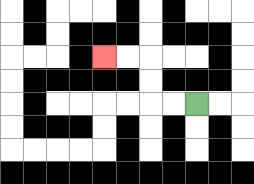{'start': '[8, 4]', 'end': '[4, 2]', 'path_directions': 'L,L,U,U,L,L', 'path_coordinates': '[[8, 4], [7, 4], [6, 4], [6, 3], [6, 2], [5, 2], [4, 2]]'}